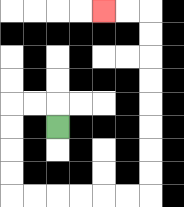{'start': '[2, 5]', 'end': '[4, 0]', 'path_directions': 'U,L,L,D,D,D,D,R,R,R,R,R,R,U,U,U,U,U,U,U,U,L,L', 'path_coordinates': '[[2, 5], [2, 4], [1, 4], [0, 4], [0, 5], [0, 6], [0, 7], [0, 8], [1, 8], [2, 8], [3, 8], [4, 8], [5, 8], [6, 8], [6, 7], [6, 6], [6, 5], [6, 4], [6, 3], [6, 2], [6, 1], [6, 0], [5, 0], [4, 0]]'}